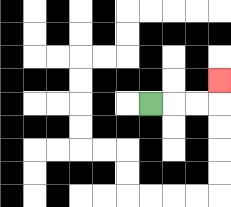{'start': '[6, 4]', 'end': '[9, 3]', 'path_directions': 'R,R,R,U', 'path_coordinates': '[[6, 4], [7, 4], [8, 4], [9, 4], [9, 3]]'}